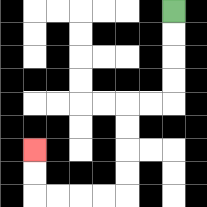{'start': '[7, 0]', 'end': '[1, 6]', 'path_directions': 'D,D,D,D,L,L,D,D,D,D,L,L,L,L,U,U', 'path_coordinates': '[[7, 0], [7, 1], [7, 2], [7, 3], [7, 4], [6, 4], [5, 4], [5, 5], [5, 6], [5, 7], [5, 8], [4, 8], [3, 8], [2, 8], [1, 8], [1, 7], [1, 6]]'}